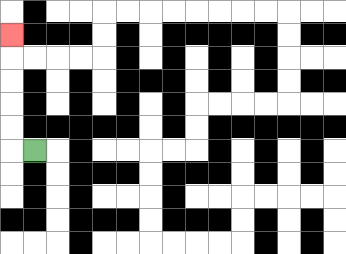{'start': '[1, 6]', 'end': '[0, 1]', 'path_directions': 'L,U,U,U,U,U', 'path_coordinates': '[[1, 6], [0, 6], [0, 5], [0, 4], [0, 3], [0, 2], [0, 1]]'}